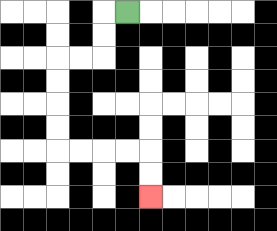{'start': '[5, 0]', 'end': '[6, 8]', 'path_directions': 'L,D,D,L,L,D,D,D,D,R,R,R,R,D,D', 'path_coordinates': '[[5, 0], [4, 0], [4, 1], [4, 2], [3, 2], [2, 2], [2, 3], [2, 4], [2, 5], [2, 6], [3, 6], [4, 6], [5, 6], [6, 6], [6, 7], [6, 8]]'}